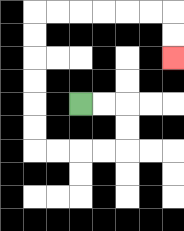{'start': '[3, 4]', 'end': '[7, 2]', 'path_directions': 'R,R,D,D,L,L,L,L,U,U,U,U,U,U,R,R,R,R,R,R,D,D', 'path_coordinates': '[[3, 4], [4, 4], [5, 4], [5, 5], [5, 6], [4, 6], [3, 6], [2, 6], [1, 6], [1, 5], [1, 4], [1, 3], [1, 2], [1, 1], [1, 0], [2, 0], [3, 0], [4, 0], [5, 0], [6, 0], [7, 0], [7, 1], [7, 2]]'}